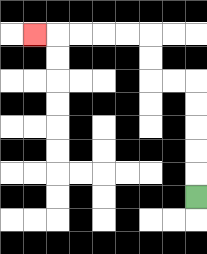{'start': '[8, 8]', 'end': '[1, 1]', 'path_directions': 'U,U,U,U,U,L,L,U,U,L,L,L,L,L', 'path_coordinates': '[[8, 8], [8, 7], [8, 6], [8, 5], [8, 4], [8, 3], [7, 3], [6, 3], [6, 2], [6, 1], [5, 1], [4, 1], [3, 1], [2, 1], [1, 1]]'}